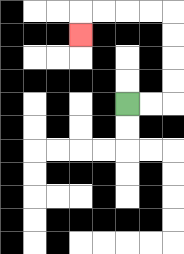{'start': '[5, 4]', 'end': '[3, 1]', 'path_directions': 'R,R,U,U,U,U,L,L,L,L,D', 'path_coordinates': '[[5, 4], [6, 4], [7, 4], [7, 3], [7, 2], [7, 1], [7, 0], [6, 0], [5, 0], [4, 0], [3, 0], [3, 1]]'}